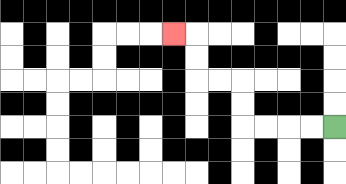{'start': '[14, 5]', 'end': '[7, 1]', 'path_directions': 'L,L,L,L,U,U,L,L,U,U,L', 'path_coordinates': '[[14, 5], [13, 5], [12, 5], [11, 5], [10, 5], [10, 4], [10, 3], [9, 3], [8, 3], [8, 2], [8, 1], [7, 1]]'}